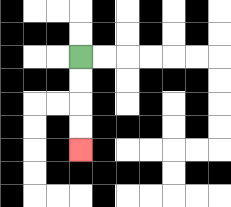{'start': '[3, 2]', 'end': '[3, 6]', 'path_directions': 'D,D,D,D', 'path_coordinates': '[[3, 2], [3, 3], [3, 4], [3, 5], [3, 6]]'}